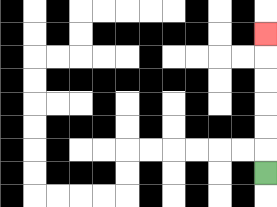{'start': '[11, 7]', 'end': '[11, 1]', 'path_directions': 'U,U,U,U,U,U', 'path_coordinates': '[[11, 7], [11, 6], [11, 5], [11, 4], [11, 3], [11, 2], [11, 1]]'}